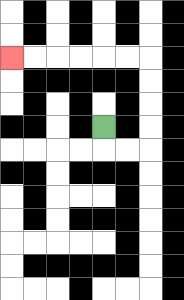{'start': '[4, 5]', 'end': '[0, 2]', 'path_directions': 'D,R,R,U,U,U,U,L,L,L,L,L,L', 'path_coordinates': '[[4, 5], [4, 6], [5, 6], [6, 6], [6, 5], [6, 4], [6, 3], [6, 2], [5, 2], [4, 2], [3, 2], [2, 2], [1, 2], [0, 2]]'}